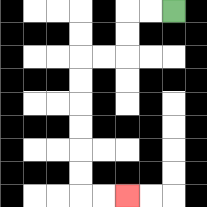{'start': '[7, 0]', 'end': '[5, 8]', 'path_directions': 'L,L,D,D,L,L,D,D,D,D,D,D,R,R', 'path_coordinates': '[[7, 0], [6, 0], [5, 0], [5, 1], [5, 2], [4, 2], [3, 2], [3, 3], [3, 4], [3, 5], [3, 6], [3, 7], [3, 8], [4, 8], [5, 8]]'}